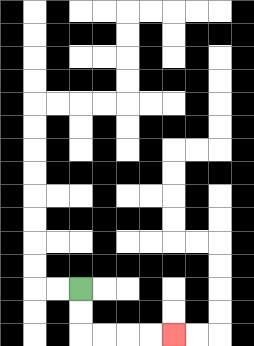{'start': '[3, 12]', 'end': '[7, 14]', 'path_directions': 'D,D,R,R,R,R', 'path_coordinates': '[[3, 12], [3, 13], [3, 14], [4, 14], [5, 14], [6, 14], [7, 14]]'}